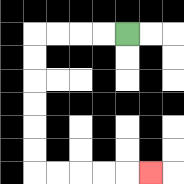{'start': '[5, 1]', 'end': '[6, 7]', 'path_directions': 'L,L,L,L,D,D,D,D,D,D,R,R,R,R,R', 'path_coordinates': '[[5, 1], [4, 1], [3, 1], [2, 1], [1, 1], [1, 2], [1, 3], [1, 4], [1, 5], [1, 6], [1, 7], [2, 7], [3, 7], [4, 7], [5, 7], [6, 7]]'}